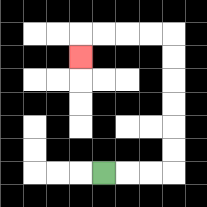{'start': '[4, 7]', 'end': '[3, 2]', 'path_directions': 'R,R,R,U,U,U,U,U,U,L,L,L,L,D', 'path_coordinates': '[[4, 7], [5, 7], [6, 7], [7, 7], [7, 6], [7, 5], [7, 4], [7, 3], [7, 2], [7, 1], [6, 1], [5, 1], [4, 1], [3, 1], [3, 2]]'}